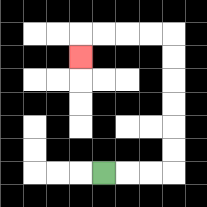{'start': '[4, 7]', 'end': '[3, 2]', 'path_directions': 'R,R,R,U,U,U,U,U,U,L,L,L,L,D', 'path_coordinates': '[[4, 7], [5, 7], [6, 7], [7, 7], [7, 6], [7, 5], [7, 4], [7, 3], [7, 2], [7, 1], [6, 1], [5, 1], [4, 1], [3, 1], [3, 2]]'}